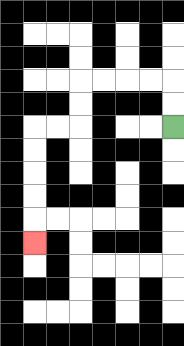{'start': '[7, 5]', 'end': '[1, 10]', 'path_directions': 'U,U,L,L,L,L,D,D,L,L,D,D,D,D,D', 'path_coordinates': '[[7, 5], [7, 4], [7, 3], [6, 3], [5, 3], [4, 3], [3, 3], [3, 4], [3, 5], [2, 5], [1, 5], [1, 6], [1, 7], [1, 8], [1, 9], [1, 10]]'}